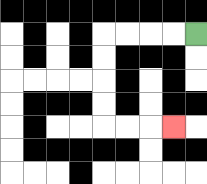{'start': '[8, 1]', 'end': '[7, 5]', 'path_directions': 'L,L,L,L,D,D,D,D,R,R,R', 'path_coordinates': '[[8, 1], [7, 1], [6, 1], [5, 1], [4, 1], [4, 2], [4, 3], [4, 4], [4, 5], [5, 5], [6, 5], [7, 5]]'}